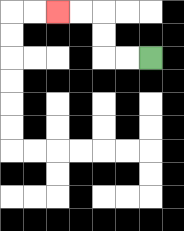{'start': '[6, 2]', 'end': '[2, 0]', 'path_directions': 'L,L,U,U,L,L', 'path_coordinates': '[[6, 2], [5, 2], [4, 2], [4, 1], [4, 0], [3, 0], [2, 0]]'}